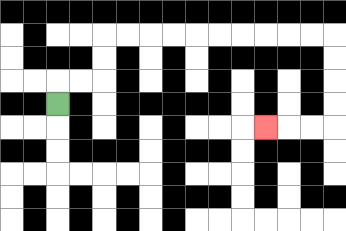{'start': '[2, 4]', 'end': '[11, 5]', 'path_directions': 'U,R,R,U,U,R,R,R,R,R,R,R,R,R,R,D,D,D,D,L,L,L', 'path_coordinates': '[[2, 4], [2, 3], [3, 3], [4, 3], [4, 2], [4, 1], [5, 1], [6, 1], [7, 1], [8, 1], [9, 1], [10, 1], [11, 1], [12, 1], [13, 1], [14, 1], [14, 2], [14, 3], [14, 4], [14, 5], [13, 5], [12, 5], [11, 5]]'}